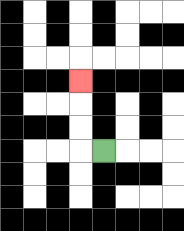{'start': '[4, 6]', 'end': '[3, 3]', 'path_directions': 'L,U,U,U', 'path_coordinates': '[[4, 6], [3, 6], [3, 5], [3, 4], [3, 3]]'}